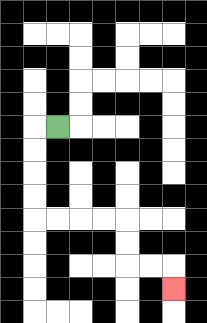{'start': '[2, 5]', 'end': '[7, 12]', 'path_directions': 'L,D,D,D,D,R,R,R,R,D,D,R,R,D', 'path_coordinates': '[[2, 5], [1, 5], [1, 6], [1, 7], [1, 8], [1, 9], [2, 9], [3, 9], [4, 9], [5, 9], [5, 10], [5, 11], [6, 11], [7, 11], [7, 12]]'}